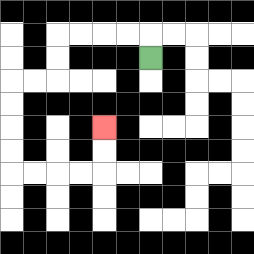{'start': '[6, 2]', 'end': '[4, 5]', 'path_directions': 'U,L,L,L,L,D,D,L,L,D,D,D,D,R,R,R,R,U,U', 'path_coordinates': '[[6, 2], [6, 1], [5, 1], [4, 1], [3, 1], [2, 1], [2, 2], [2, 3], [1, 3], [0, 3], [0, 4], [0, 5], [0, 6], [0, 7], [1, 7], [2, 7], [3, 7], [4, 7], [4, 6], [4, 5]]'}